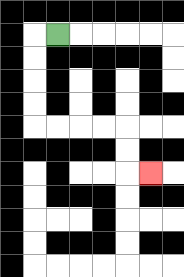{'start': '[2, 1]', 'end': '[6, 7]', 'path_directions': 'L,D,D,D,D,R,R,R,R,D,D,R', 'path_coordinates': '[[2, 1], [1, 1], [1, 2], [1, 3], [1, 4], [1, 5], [2, 5], [3, 5], [4, 5], [5, 5], [5, 6], [5, 7], [6, 7]]'}